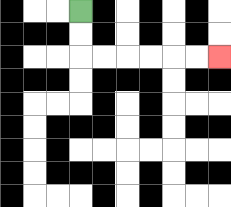{'start': '[3, 0]', 'end': '[9, 2]', 'path_directions': 'D,D,R,R,R,R,R,R', 'path_coordinates': '[[3, 0], [3, 1], [3, 2], [4, 2], [5, 2], [6, 2], [7, 2], [8, 2], [9, 2]]'}